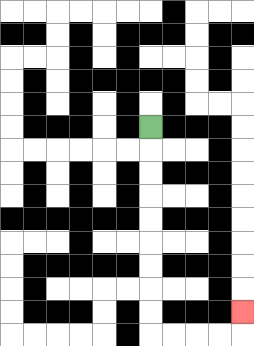{'start': '[6, 5]', 'end': '[10, 13]', 'path_directions': 'D,D,D,D,D,D,D,D,D,R,R,R,R,U', 'path_coordinates': '[[6, 5], [6, 6], [6, 7], [6, 8], [6, 9], [6, 10], [6, 11], [6, 12], [6, 13], [6, 14], [7, 14], [8, 14], [9, 14], [10, 14], [10, 13]]'}